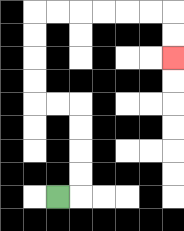{'start': '[2, 8]', 'end': '[7, 2]', 'path_directions': 'R,U,U,U,U,L,L,U,U,U,U,R,R,R,R,R,R,D,D', 'path_coordinates': '[[2, 8], [3, 8], [3, 7], [3, 6], [3, 5], [3, 4], [2, 4], [1, 4], [1, 3], [1, 2], [1, 1], [1, 0], [2, 0], [3, 0], [4, 0], [5, 0], [6, 0], [7, 0], [7, 1], [7, 2]]'}